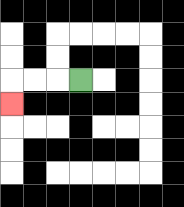{'start': '[3, 3]', 'end': '[0, 4]', 'path_directions': 'L,L,L,D', 'path_coordinates': '[[3, 3], [2, 3], [1, 3], [0, 3], [0, 4]]'}